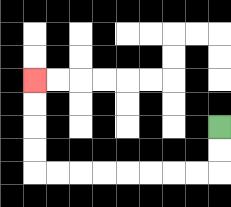{'start': '[9, 5]', 'end': '[1, 3]', 'path_directions': 'D,D,L,L,L,L,L,L,L,L,U,U,U,U', 'path_coordinates': '[[9, 5], [9, 6], [9, 7], [8, 7], [7, 7], [6, 7], [5, 7], [4, 7], [3, 7], [2, 7], [1, 7], [1, 6], [1, 5], [1, 4], [1, 3]]'}